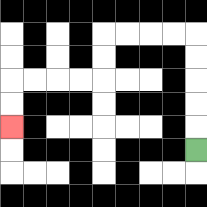{'start': '[8, 6]', 'end': '[0, 5]', 'path_directions': 'U,U,U,U,U,L,L,L,L,D,D,L,L,L,L,D,D', 'path_coordinates': '[[8, 6], [8, 5], [8, 4], [8, 3], [8, 2], [8, 1], [7, 1], [6, 1], [5, 1], [4, 1], [4, 2], [4, 3], [3, 3], [2, 3], [1, 3], [0, 3], [0, 4], [0, 5]]'}